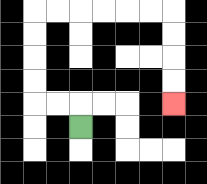{'start': '[3, 5]', 'end': '[7, 4]', 'path_directions': 'U,L,L,U,U,U,U,R,R,R,R,R,R,D,D,D,D', 'path_coordinates': '[[3, 5], [3, 4], [2, 4], [1, 4], [1, 3], [1, 2], [1, 1], [1, 0], [2, 0], [3, 0], [4, 0], [5, 0], [6, 0], [7, 0], [7, 1], [7, 2], [7, 3], [7, 4]]'}